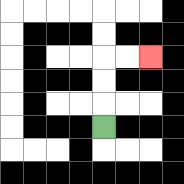{'start': '[4, 5]', 'end': '[6, 2]', 'path_directions': 'U,U,U,R,R', 'path_coordinates': '[[4, 5], [4, 4], [4, 3], [4, 2], [5, 2], [6, 2]]'}